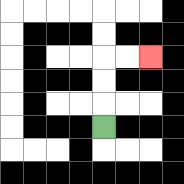{'start': '[4, 5]', 'end': '[6, 2]', 'path_directions': 'U,U,U,R,R', 'path_coordinates': '[[4, 5], [4, 4], [4, 3], [4, 2], [5, 2], [6, 2]]'}